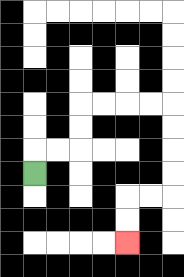{'start': '[1, 7]', 'end': '[5, 10]', 'path_directions': 'U,R,R,U,U,R,R,R,R,D,D,D,D,L,L,D,D', 'path_coordinates': '[[1, 7], [1, 6], [2, 6], [3, 6], [3, 5], [3, 4], [4, 4], [5, 4], [6, 4], [7, 4], [7, 5], [7, 6], [7, 7], [7, 8], [6, 8], [5, 8], [5, 9], [5, 10]]'}